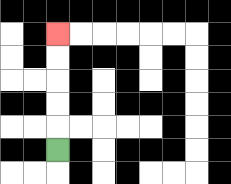{'start': '[2, 6]', 'end': '[2, 1]', 'path_directions': 'U,U,U,U,U', 'path_coordinates': '[[2, 6], [2, 5], [2, 4], [2, 3], [2, 2], [2, 1]]'}